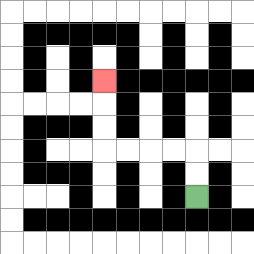{'start': '[8, 8]', 'end': '[4, 3]', 'path_directions': 'U,U,L,L,L,L,U,U,U', 'path_coordinates': '[[8, 8], [8, 7], [8, 6], [7, 6], [6, 6], [5, 6], [4, 6], [4, 5], [4, 4], [4, 3]]'}